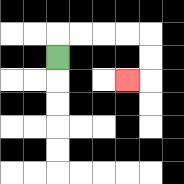{'start': '[2, 2]', 'end': '[5, 3]', 'path_directions': 'U,R,R,R,R,D,D,L', 'path_coordinates': '[[2, 2], [2, 1], [3, 1], [4, 1], [5, 1], [6, 1], [6, 2], [6, 3], [5, 3]]'}